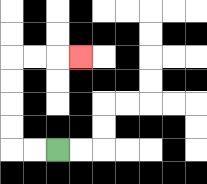{'start': '[2, 6]', 'end': '[3, 2]', 'path_directions': 'L,L,U,U,U,U,R,R,R', 'path_coordinates': '[[2, 6], [1, 6], [0, 6], [0, 5], [0, 4], [0, 3], [0, 2], [1, 2], [2, 2], [3, 2]]'}